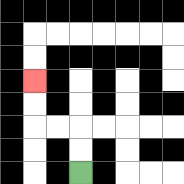{'start': '[3, 7]', 'end': '[1, 3]', 'path_directions': 'U,U,L,L,U,U', 'path_coordinates': '[[3, 7], [3, 6], [3, 5], [2, 5], [1, 5], [1, 4], [1, 3]]'}